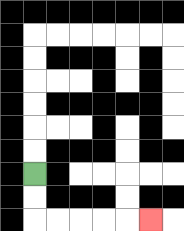{'start': '[1, 7]', 'end': '[6, 9]', 'path_directions': 'D,D,R,R,R,R,R', 'path_coordinates': '[[1, 7], [1, 8], [1, 9], [2, 9], [3, 9], [4, 9], [5, 9], [6, 9]]'}